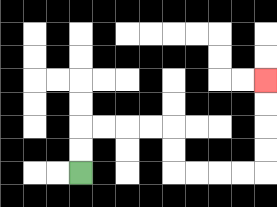{'start': '[3, 7]', 'end': '[11, 3]', 'path_directions': 'U,U,R,R,R,R,D,D,R,R,R,R,U,U,U,U', 'path_coordinates': '[[3, 7], [3, 6], [3, 5], [4, 5], [5, 5], [6, 5], [7, 5], [7, 6], [7, 7], [8, 7], [9, 7], [10, 7], [11, 7], [11, 6], [11, 5], [11, 4], [11, 3]]'}